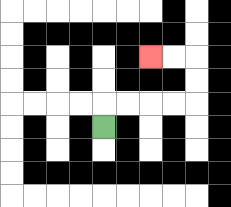{'start': '[4, 5]', 'end': '[6, 2]', 'path_directions': 'U,R,R,R,R,U,U,L,L', 'path_coordinates': '[[4, 5], [4, 4], [5, 4], [6, 4], [7, 4], [8, 4], [8, 3], [8, 2], [7, 2], [6, 2]]'}